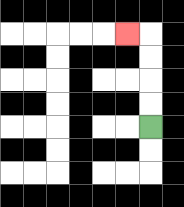{'start': '[6, 5]', 'end': '[5, 1]', 'path_directions': 'U,U,U,U,L', 'path_coordinates': '[[6, 5], [6, 4], [6, 3], [6, 2], [6, 1], [5, 1]]'}